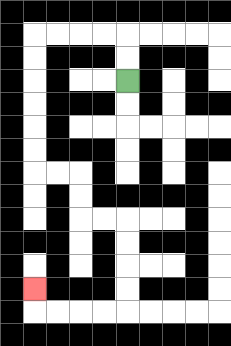{'start': '[5, 3]', 'end': '[1, 12]', 'path_directions': 'U,U,L,L,L,L,D,D,D,D,D,D,R,R,D,D,R,R,D,D,D,D,L,L,L,L,U', 'path_coordinates': '[[5, 3], [5, 2], [5, 1], [4, 1], [3, 1], [2, 1], [1, 1], [1, 2], [1, 3], [1, 4], [1, 5], [1, 6], [1, 7], [2, 7], [3, 7], [3, 8], [3, 9], [4, 9], [5, 9], [5, 10], [5, 11], [5, 12], [5, 13], [4, 13], [3, 13], [2, 13], [1, 13], [1, 12]]'}